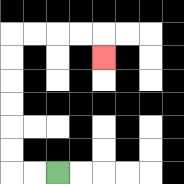{'start': '[2, 7]', 'end': '[4, 2]', 'path_directions': 'L,L,U,U,U,U,U,U,R,R,R,R,D', 'path_coordinates': '[[2, 7], [1, 7], [0, 7], [0, 6], [0, 5], [0, 4], [0, 3], [0, 2], [0, 1], [1, 1], [2, 1], [3, 1], [4, 1], [4, 2]]'}